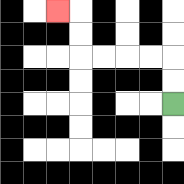{'start': '[7, 4]', 'end': '[2, 0]', 'path_directions': 'U,U,L,L,L,L,U,U,L', 'path_coordinates': '[[7, 4], [7, 3], [7, 2], [6, 2], [5, 2], [4, 2], [3, 2], [3, 1], [3, 0], [2, 0]]'}